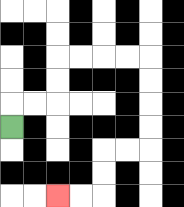{'start': '[0, 5]', 'end': '[2, 8]', 'path_directions': 'U,R,R,U,U,R,R,R,R,D,D,D,D,L,L,D,D,L,L', 'path_coordinates': '[[0, 5], [0, 4], [1, 4], [2, 4], [2, 3], [2, 2], [3, 2], [4, 2], [5, 2], [6, 2], [6, 3], [6, 4], [6, 5], [6, 6], [5, 6], [4, 6], [4, 7], [4, 8], [3, 8], [2, 8]]'}